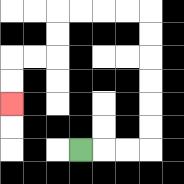{'start': '[3, 6]', 'end': '[0, 4]', 'path_directions': 'R,R,R,U,U,U,U,U,U,L,L,L,L,D,D,L,L,D,D', 'path_coordinates': '[[3, 6], [4, 6], [5, 6], [6, 6], [6, 5], [6, 4], [6, 3], [6, 2], [6, 1], [6, 0], [5, 0], [4, 0], [3, 0], [2, 0], [2, 1], [2, 2], [1, 2], [0, 2], [0, 3], [0, 4]]'}